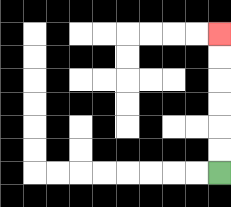{'start': '[9, 7]', 'end': '[9, 1]', 'path_directions': 'U,U,U,U,U,U', 'path_coordinates': '[[9, 7], [9, 6], [9, 5], [9, 4], [9, 3], [9, 2], [9, 1]]'}